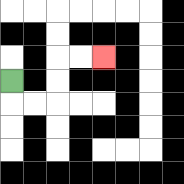{'start': '[0, 3]', 'end': '[4, 2]', 'path_directions': 'D,R,R,U,U,R,R', 'path_coordinates': '[[0, 3], [0, 4], [1, 4], [2, 4], [2, 3], [2, 2], [3, 2], [4, 2]]'}